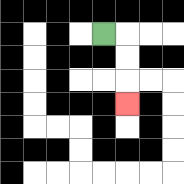{'start': '[4, 1]', 'end': '[5, 4]', 'path_directions': 'R,D,D,D', 'path_coordinates': '[[4, 1], [5, 1], [5, 2], [5, 3], [5, 4]]'}